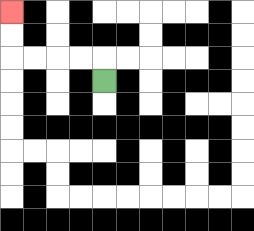{'start': '[4, 3]', 'end': '[0, 0]', 'path_directions': 'U,L,L,L,L,U,U', 'path_coordinates': '[[4, 3], [4, 2], [3, 2], [2, 2], [1, 2], [0, 2], [0, 1], [0, 0]]'}